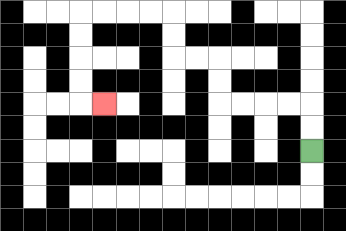{'start': '[13, 6]', 'end': '[4, 4]', 'path_directions': 'U,U,L,L,L,L,U,U,L,L,U,U,L,L,L,L,D,D,D,D,R', 'path_coordinates': '[[13, 6], [13, 5], [13, 4], [12, 4], [11, 4], [10, 4], [9, 4], [9, 3], [9, 2], [8, 2], [7, 2], [7, 1], [7, 0], [6, 0], [5, 0], [4, 0], [3, 0], [3, 1], [3, 2], [3, 3], [3, 4], [4, 4]]'}